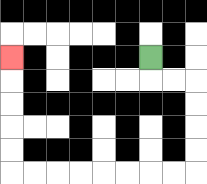{'start': '[6, 2]', 'end': '[0, 2]', 'path_directions': 'D,R,R,D,D,D,D,L,L,L,L,L,L,L,L,U,U,U,U,U', 'path_coordinates': '[[6, 2], [6, 3], [7, 3], [8, 3], [8, 4], [8, 5], [8, 6], [8, 7], [7, 7], [6, 7], [5, 7], [4, 7], [3, 7], [2, 7], [1, 7], [0, 7], [0, 6], [0, 5], [0, 4], [0, 3], [0, 2]]'}